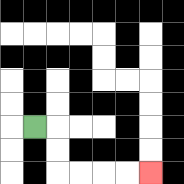{'start': '[1, 5]', 'end': '[6, 7]', 'path_directions': 'R,D,D,R,R,R,R', 'path_coordinates': '[[1, 5], [2, 5], [2, 6], [2, 7], [3, 7], [4, 7], [5, 7], [6, 7]]'}